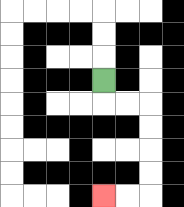{'start': '[4, 3]', 'end': '[4, 8]', 'path_directions': 'D,R,R,D,D,D,D,L,L', 'path_coordinates': '[[4, 3], [4, 4], [5, 4], [6, 4], [6, 5], [6, 6], [6, 7], [6, 8], [5, 8], [4, 8]]'}